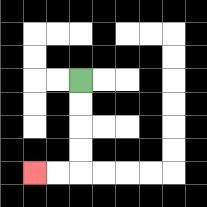{'start': '[3, 3]', 'end': '[1, 7]', 'path_directions': 'D,D,D,D,L,L', 'path_coordinates': '[[3, 3], [3, 4], [3, 5], [3, 6], [3, 7], [2, 7], [1, 7]]'}